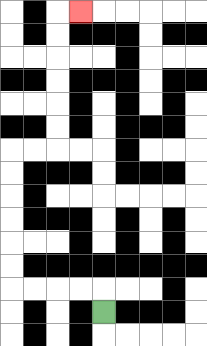{'start': '[4, 13]', 'end': '[3, 0]', 'path_directions': 'U,L,L,L,L,U,U,U,U,U,U,R,R,U,U,U,U,U,U,R', 'path_coordinates': '[[4, 13], [4, 12], [3, 12], [2, 12], [1, 12], [0, 12], [0, 11], [0, 10], [0, 9], [0, 8], [0, 7], [0, 6], [1, 6], [2, 6], [2, 5], [2, 4], [2, 3], [2, 2], [2, 1], [2, 0], [3, 0]]'}